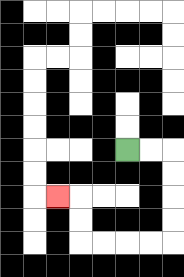{'start': '[5, 6]', 'end': '[2, 8]', 'path_directions': 'R,R,D,D,D,D,L,L,L,L,U,U,L', 'path_coordinates': '[[5, 6], [6, 6], [7, 6], [7, 7], [7, 8], [7, 9], [7, 10], [6, 10], [5, 10], [4, 10], [3, 10], [3, 9], [3, 8], [2, 8]]'}